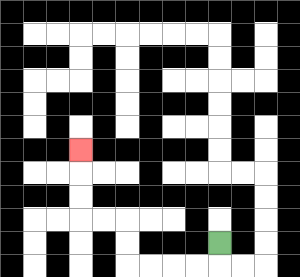{'start': '[9, 10]', 'end': '[3, 6]', 'path_directions': 'D,L,L,L,L,U,U,L,L,U,U,U', 'path_coordinates': '[[9, 10], [9, 11], [8, 11], [7, 11], [6, 11], [5, 11], [5, 10], [5, 9], [4, 9], [3, 9], [3, 8], [3, 7], [3, 6]]'}